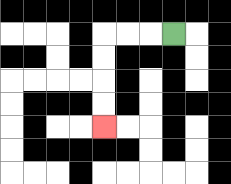{'start': '[7, 1]', 'end': '[4, 5]', 'path_directions': 'L,L,L,D,D,D,D', 'path_coordinates': '[[7, 1], [6, 1], [5, 1], [4, 1], [4, 2], [4, 3], [4, 4], [4, 5]]'}